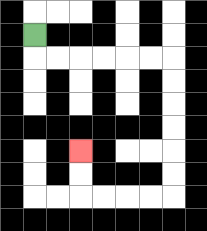{'start': '[1, 1]', 'end': '[3, 6]', 'path_directions': 'D,R,R,R,R,R,R,D,D,D,D,D,D,L,L,L,L,U,U', 'path_coordinates': '[[1, 1], [1, 2], [2, 2], [3, 2], [4, 2], [5, 2], [6, 2], [7, 2], [7, 3], [7, 4], [7, 5], [7, 6], [7, 7], [7, 8], [6, 8], [5, 8], [4, 8], [3, 8], [3, 7], [3, 6]]'}